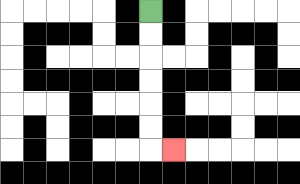{'start': '[6, 0]', 'end': '[7, 6]', 'path_directions': 'D,D,D,D,D,D,R', 'path_coordinates': '[[6, 0], [6, 1], [6, 2], [6, 3], [6, 4], [6, 5], [6, 6], [7, 6]]'}